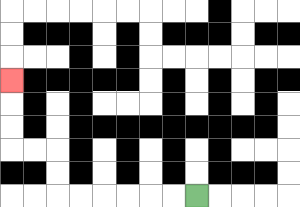{'start': '[8, 8]', 'end': '[0, 3]', 'path_directions': 'L,L,L,L,L,L,U,U,L,L,U,U,U', 'path_coordinates': '[[8, 8], [7, 8], [6, 8], [5, 8], [4, 8], [3, 8], [2, 8], [2, 7], [2, 6], [1, 6], [0, 6], [0, 5], [0, 4], [0, 3]]'}